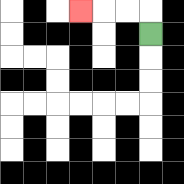{'start': '[6, 1]', 'end': '[3, 0]', 'path_directions': 'U,L,L,L', 'path_coordinates': '[[6, 1], [6, 0], [5, 0], [4, 0], [3, 0]]'}